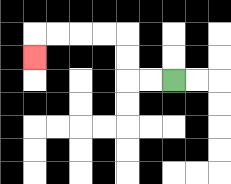{'start': '[7, 3]', 'end': '[1, 2]', 'path_directions': 'L,L,U,U,L,L,L,L,D', 'path_coordinates': '[[7, 3], [6, 3], [5, 3], [5, 2], [5, 1], [4, 1], [3, 1], [2, 1], [1, 1], [1, 2]]'}